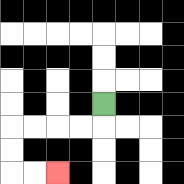{'start': '[4, 4]', 'end': '[2, 7]', 'path_directions': 'D,L,L,L,L,D,D,R,R', 'path_coordinates': '[[4, 4], [4, 5], [3, 5], [2, 5], [1, 5], [0, 5], [0, 6], [0, 7], [1, 7], [2, 7]]'}